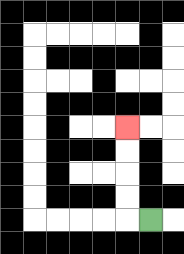{'start': '[6, 9]', 'end': '[5, 5]', 'path_directions': 'L,U,U,U,U', 'path_coordinates': '[[6, 9], [5, 9], [5, 8], [5, 7], [5, 6], [5, 5]]'}